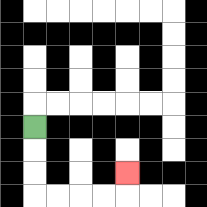{'start': '[1, 5]', 'end': '[5, 7]', 'path_directions': 'D,D,D,R,R,R,R,U', 'path_coordinates': '[[1, 5], [1, 6], [1, 7], [1, 8], [2, 8], [3, 8], [4, 8], [5, 8], [5, 7]]'}